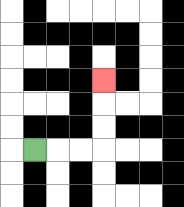{'start': '[1, 6]', 'end': '[4, 3]', 'path_directions': 'R,R,R,U,U,U', 'path_coordinates': '[[1, 6], [2, 6], [3, 6], [4, 6], [4, 5], [4, 4], [4, 3]]'}